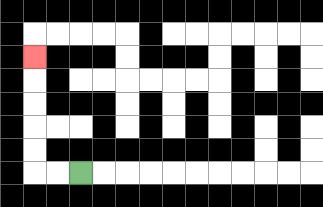{'start': '[3, 7]', 'end': '[1, 2]', 'path_directions': 'L,L,U,U,U,U,U', 'path_coordinates': '[[3, 7], [2, 7], [1, 7], [1, 6], [1, 5], [1, 4], [1, 3], [1, 2]]'}